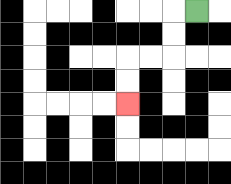{'start': '[8, 0]', 'end': '[5, 4]', 'path_directions': 'L,D,D,L,L,D,D', 'path_coordinates': '[[8, 0], [7, 0], [7, 1], [7, 2], [6, 2], [5, 2], [5, 3], [5, 4]]'}